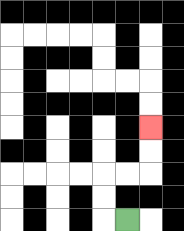{'start': '[5, 9]', 'end': '[6, 5]', 'path_directions': 'L,U,U,R,R,U,U', 'path_coordinates': '[[5, 9], [4, 9], [4, 8], [4, 7], [5, 7], [6, 7], [6, 6], [6, 5]]'}